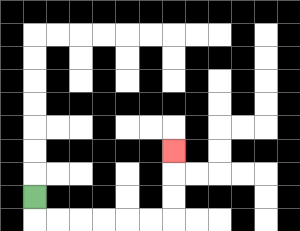{'start': '[1, 8]', 'end': '[7, 6]', 'path_directions': 'D,R,R,R,R,R,R,U,U,U', 'path_coordinates': '[[1, 8], [1, 9], [2, 9], [3, 9], [4, 9], [5, 9], [6, 9], [7, 9], [7, 8], [7, 7], [7, 6]]'}